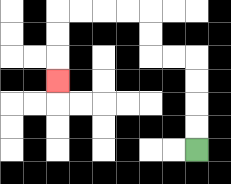{'start': '[8, 6]', 'end': '[2, 3]', 'path_directions': 'U,U,U,U,L,L,U,U,L,L,L,L,D,D,D', 'path_coordinates': '[[8, 6], [8, 5], [8, 4], [8, 3], [8, 2], [7, 2], [6, 2], [6, 1], [6, 0], [5, 0], [4, 0], [3, 0], [2, 0], [2, 1], [2, 2], [2, 3]]'}